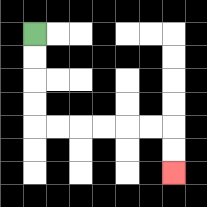{'start': '[1, 1]', 'end': '[7, 7]', 'path_directions': 'D,D,D,D,R,R,R,R,R,R,D,D', 'path_coordinates': '[[1, 1], [1, 2], [1, 3], [1, 4], [1, 5], [2, 5], [3, 5], [4, 5], [5, 5], [6, 5], [7, 5], [7, 6], [7, 7]]'}